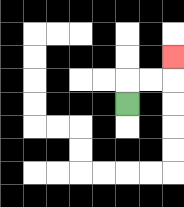{'start': '[5, 4]', 'end': '[7, 2]', 'path_directions': 'U,R,R,U', 'path_coordinates': '[[5, 4], [5, 3], [6, 3], [7, 3], [7, 2]]'}